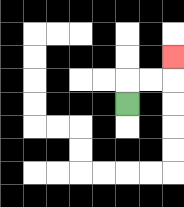{'start': '[5, 4]', 'end': '[7, 2]', 'path_directions': 'U,R,R,U', 'path_coordinates': '[[5, 4], [5, 3], [6, 3], [7, 3], [7, 2]]'}